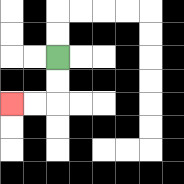{'start': '[2, 2]', 'end': '[0, 4]', 'path_directions': 'D,D,L,L', 'path_coordinates': '[[2, 2], [2, 3], [2, 4], [1, 4], [0, 4]]'}